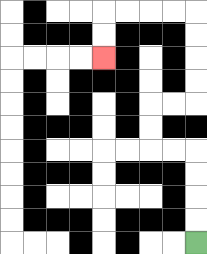{'start': '[8, 10]', 'end': '[4, 2]', 'path_directions': 'U,U,U,U,L,L,U,U,R,R,U,U,U,U,L,L,L,L,D,D', 'path_coordinates': '[[8, 10], [8, 9], [8, 8], [8, 7], [8, 6], [7, 6], [6, 6], [6, 5], [6, 4], [7, 4], [8, 4], [8, 3], [8, 2], [8, 1], [8, 0], [7, 0], [6, 0], [5, 0], [4, 0], [4, 1], [4, 2]]'}